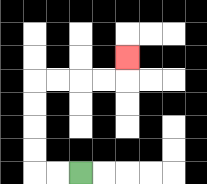{'start': '[3, 7]', 'end': '[5, 2]', 'path_directions': 'L,L,U,U,U,U,R,R,R,R,U', 'path_coordinates': '[[3, 7], [2, 7], [1, 7], [1, 6], [1, 5], [1, 4], [1, 3], [2, 3], [3, 3], [4, 3], [5, 3], [5, 2]]'}